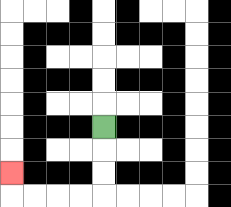{'start': '[4, 5]', 'end': '[0, 7]', 'path_directions': 'D,D,D,L,L,L,L,U', 'path_coordinates': '[[4, 5], [4, 6], [4, 7], [4, 8], [3, 8], [2, 8], [1, 8], [0, 8], [0, 7]]'}